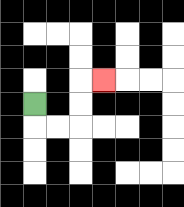{'start': '[1, 4]', 'end': '[4, 3]', 'path_directions': 'D,R,R,U,U,R', 'path_coordinates': '[[1, 4], [1, 5], [2, 5], [3, 5], [3, 4], [3, 3], [4, 3]]'}